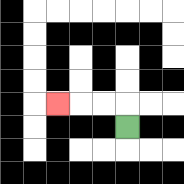{'start': '[5, 5]', 'end': '[2, 4]', 'path_directions': 'U,L,L,L', 'path_coordinates': '[[5, 5], [5, 4], [4, 4], [3, 4], [2, 4]]'}